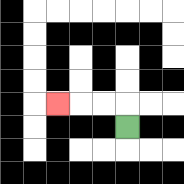{'start': '[5, 5]', 'end': '[2, 4]', 'path_directions': 'U,L,L,L', 'path_coordinates': '[[5, 5], [5, 4], [4, 4], [3, 4], [2, 4]]'}